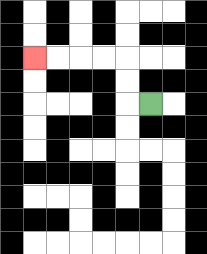{'start': '[6, 4]', 'end': '[1, 2]', 'path_directions': 'L,U,U,L,L,L,L', 'path_coordinates': '[[6, 4], [5, 4], [5, 3], [5, 2], [4, 2], [3, 2], [2, 2], [1, 2]]'}